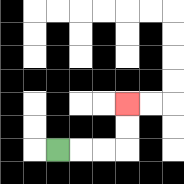{'start': '[2, 6]', 'end': '[5, 4]', 'path_directions': 'R,R,R,U,U', 'path_coordinates': '[[2, 6], [3, 6], [4, 6], [5, 6], [5, 5], [5, 4]]'}